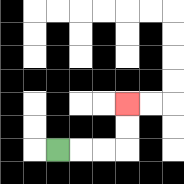{'start': '[2, 6]', 'end': '[5, 4]', 'path_directions': 'R,R,R,U,U', 'path_coordinates': '[[2, 6], [3, 6], [4, 6], [5, 6], [5, 5], [5, 4]]'}